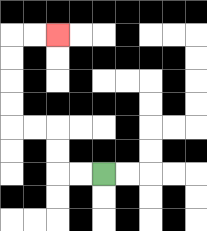{'start': '[4, 7]', 'end': '[2, 1]', 'path_directions': 'L,L,U,U,L,L,U,U,U,U,R,R', 'path_coordinates': '[[4, 7], [3, 7], [2, 7], [2, 6], [2, 5], [1, 5], [0, 5], [0, 4], [0, 3], [0, 2], [0, 1], [1, 1], [2, 1]]'}